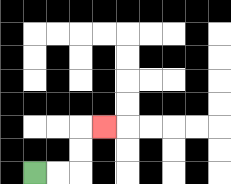{'start': '[1, 7]', 'end': '[4, 5]', 'path_directions': 'R,R,U,U,R', 'path_coordinates': '[[1, 7], [2, 7], [3, 7], [3, 6], [3, 5], [4, 5]]'}